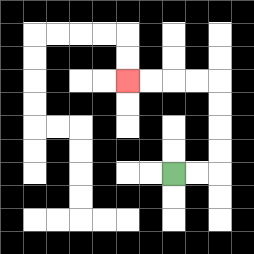{'start': '[7, 7]', 'end': '[5, 3]', 'path_directions': 'R,R,U,U,U,U,L,L,L,L', 'path_coordinates': '[[7, 7], [8, 7], [9, 7], [9, 6], [9, 5], [9, 4], [9, 3], [8, 3], [7, 3], [6, 3], [5, 3]]'}